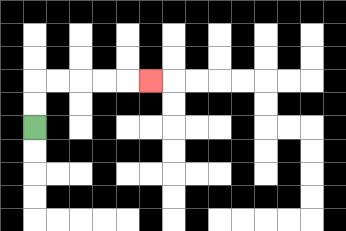{'start': '[1, 5]', 'end': '[6, 3]', 'path_directions': 'U,U,R,R,R,R,R', 'path_coordinates': '[[1, 5], [1, 4], [1, 3], [2, 3], [3, 3], [4, 3], [5, 3], [6, 3]]'}